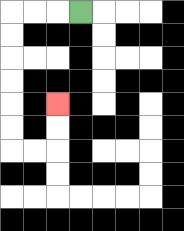{'start': '[3, 0]', 'end': '[2, 4]', 'path_directions': 'L,L,L,D,D,D,D,D,D,R,R,U,U', 'path_coordinates': '[[3, 0], [2, 0], [1, 0], [0, 0], [0, 1], [0, 2], [0, 3], [0, 4], [0, 5], [0, 6], [1, 6], [2, 6], [2, 5], [2, 4]]'}